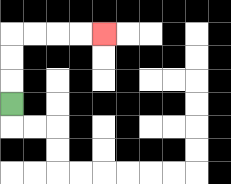{'start': '[0, 4]', 'end': '[4, 1]', 'path_directions': 'U,U,U,R,R,R,R', 'path_coordinates': '[[0, 4], [0, 3], [0, 2], [0, 1], [1, 1], [2, 1], [3, 1], [4, 1]]'}